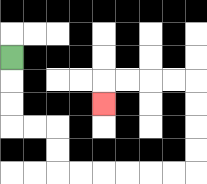{'start': '[0, 2]', 'end': '[4, 4]', 'path_directions': 'D,D,D,R,R,D,D,R,R,R,R,R,R,U,U,U,U,L,L,L,L,D', 'path_coordinates': '[[0, 2], [0, 3], [0, 4], [0, 5], [1, 5], [2, 5], [2, 6], [2, 7], [3, 7], [4, 7], [5, 7], [6, 7], [7, 7], [8, 7], [8, 6], [8, 5], [8, 4], [8, 3], [7, 3], [6, 3], [5, 3], [4, 3], [4, 4]]'}